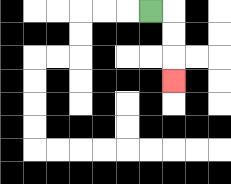{'start': '[6, 0]', 'end': '[7, 3]', 'path_directions': 'R,D,D,D', 'path_coordinates': '[[6, 0], [7, 0], [7, 1], [7, 2], [7, 3]]'}